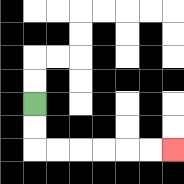{'start': '[1, 4]', 'end': '[7, 6]', 'path_directions': 'D,D,R,R,R,R,R,R', 'path_coordinates': '[[1, 4], [1, 5], [1, 6], [2, 6], [3, 6], [4, 6], [5, 6], [6, 6], [7, 6]]'}